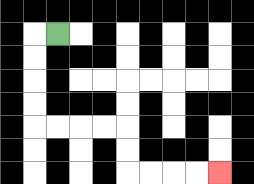{'start': '[2, 1]', 'end': '[9, 7]', 'path_directions': 'L,D,D,D,D,R,R,R,R,D,D,R,R,R,R', 'path_coordinates': '[[2, 1], [1, 1], [1, 2], [1, 3], [1, 4], [1, 5], [2, 5], [3, 5], [4, 5], [5, 5], [5, 6], [5, 7], [6, 7], [7, 7], [8, 7], [9, 7]]'}